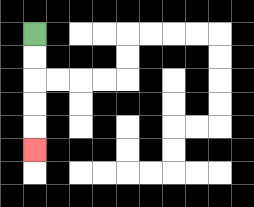{'start': '[1, 1]', 'end': '[1, 6]', 'path_directions': 'D,D,D,D,D', 'path_coordinates': '[[1, 1], [1, 2], [1, 3], [1, 4], [1, 5], [1, 6]]'}